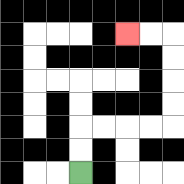{'start': '[3, 7]', 'end': '[5, 1]', 'path_directions': 'U,U,R,R,R,R,U,U,U,U,L,L', 'path_coordinates': '[[3, 7], [3, 6], [3, 5], [4, 5], [5, 5], [6, 5], [7, 5], [7, 4], [7, 3], [7, 2], [7, 1], [6, 1], [5, 1]]'}